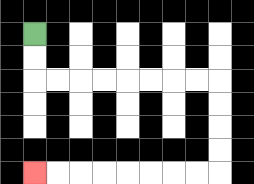{'start': '[1, 1]', 'end': '[1, 7]', 'path_directions': 'D,D,R,R,R,R,R,R,R,R,D,D,D,D,L,L,L,L,L,L,L,L', 'path_coordinates': '[[1, 1], [1, 2], [1, 3], [2, 3], [3, 3], [4, 3], [5, 3], [6, 3], [7, 3], [8, 3], [9, 3], [9, 4], [9, 5], [9, 6], [9, 7], [8, 7], [7, 7], [6, 7], [5, 7], [4, 7], [3, 7], [2, 7], [1, 7]]'}